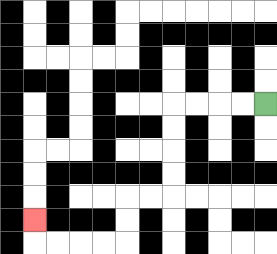{'start': '[11, 4]', 'end': '[1, 9]', 'path_directions': 'L,L,L,L,D,D,D,D,L,L,D,D,L,L,L,L,U', 'path_coordinates': '[[11, 4], [10, 4], [9, 4], [8, 4], [7, 4], [7, 5], [7, 6], [7, 7], [7, 8], [6, 8], [5, 8], [5, 9], [5, 10], [4, 10], [3, 10], [2, 10], [1, 10], [1, 9]]'}